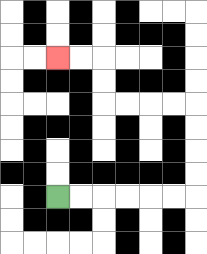{'start': '[2, 8]', 'end': '[2, 2]', 'path_directions': 'R,R,R,R,R,R,U,U,U,U,L,L,L,L,U,U,L,L', 'path_coordinates': '[[2, 8], [3, 8], [4, 8], [5, 8], [6, 8], [7, 8], [8, 8], [8, 7], [8, 6], [8, 5], [8, 4], [7, 4], [6, 4], [5, 4], [4, 4], [4, 3], [4, 2], [3, 2], [2, 2]]'}